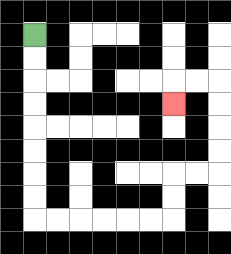{'start': '[1, 1]', 'end': '[7, 4]', 'path_directions': 'D,D,D,D,D,D,D,D,R,R,R,R,R,R,U,U,R,R,U,U,U,U,L,L,D', 'path_coordinates': '[[1, 1], [1, 2], [1, 3], [1, 4], [1, 5], [1, 6], [1, 7], [1, 8], [1, 9], [2, 9], [3, 9], [4, 9], [5, 9], [6, 9], [7, 9], [7, 8], [7, 7], [8, 7], [9, 7], [9, 6], [9, 5], [9, 4], [9, 3], [8, 3], [7, 3], [7, 4]]'}